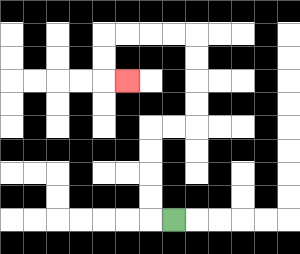{'start': '[7, 9]', 'end': '[5, 3]', 'path_directions': 'L,U,U,U,U,R,R,U,U,U,U,L,L,L,L,D,D,R', 'path_coordinates': '[[7, 9], [6, 9], [6, 8], [6, 7], [6, 6], [6, 5], [7, 5], [8, 5], [8, 4], [8, 3], [8, 2], [8, 1], [7, 1], [6, 1], [5, 1], [4, 1], [4, 2], [4, 3], [5, 3]]'}